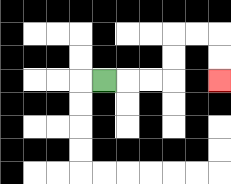{'start': '[4, 3]', 'end': '[9, 3]', 'path_directions': 'R,R,R,U,U,R,R,D,D', 'path_coordinates': '[[4, 3], [5, 3], [6, 3], [7, 3], [7, 2], [7, 1], [8, 1], [9, 1], [9, 2], [9, 3]]'}